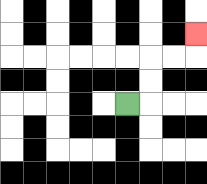{'start': '[5, 4]', 'end': '[8, 1]', 'path_directions': 'R,U,U,R,R,U', 'path_coordinates': '[[5, 4], [6, 4], [6, 3], [6, 2], [7, 2], [8, 2], [8, 1]]'}